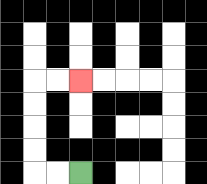{'start': '[3, 7]', 'end': '[3, 3]', 'path_directions': 'L,L,U,U,U,U,R,R', 'path_coordinates': '[[3, 7], [2, 7], [1, 7], [1, 6], [1, 5], [1, 4], [1, 3], [2, 3], [3, 3]]'}